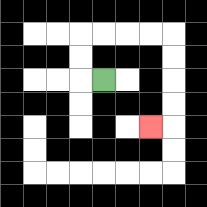{'start': '[4, 3]', 'end': '[6, 5]', 'path_directions': 'L,U,U,R,R,R,R,D,D,D,D,L', 'path_coordinates': '[[4, 3], [3, 3], [3, 2], [3, 1], [4, 1], [5, 1], [6, 1], [7, 1], [7, 2], [7, 3], [7, 4], [7, 5], [6, 5]]'}